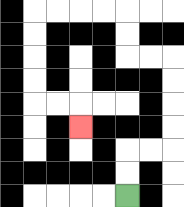{'start': '[5, 8]', 'end': '[3, 5]', 'path_directions': 'U,U,R,R,U,U,U,U,L,L,U,U,L,L,L,L,D,D,D,D,R,R,D', 'path_coordinates': '[[5, 8], [5, 7], [5, 6], [6, 6], [7, 6], [7, 5], [7, 4], [7, 3], [7, 2], [6, 2], [5, 2], [5, 1], [5, 0], [4, 0], [3, 0], [2, 0], [1, 0], [1, 1], [1, 2], [1, 3], [1, 4], [2, 4], [3, 4], [3, 5]]'}